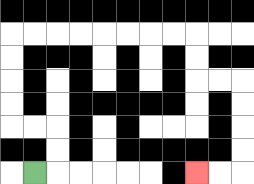{'start': '[1, 7]', 'end': '[8, 7]', 'path_directions': 'R,U,U,L,L,U,U,U,U,R,R,R,R,R,R,R,R,D,D,R,R,D,D,D,D,L,L', 'path_coordinates': '[[1, 7], [2, 7], [2, 6], [2, 5], [1, 5], [0, 5], [0, 4], [0, 3], [0, 2], [0, 1], [1, 1], [2, 1], [3, 1], [4, 1], [5, 1], [6, 1], [7, 1], [8, 1], [8, 2], [8, 3], [9, 3], [10, 3], [10, 4], [10, 5], [10, 6], [10, 7], [9, 7], [8, 7]]'}